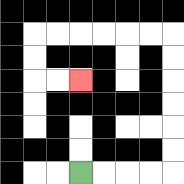{'start': '[3, 7]', 'end': '[3, 3]', 'path_directions': 'R,R,R,R,U,U,U,U,U,U,L,L,L,L,L,L,D,D,R,R', 'path_coordinates': '[[3, 7], [4, 7], [5, 7], [6, 7], [7, 7], [7, 6], [7, 5], [7, 4], [7, 3], [7, 2], [7, 1], [6, 1], [5, 1], [4, 1], [3, 1], [2, 1], [1, 1], [1, 2], [1, 3], [2, 3], [3, 3]]'}